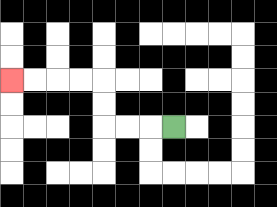{'start': '[7, 5]', 'end': '[0, 3]', 'path_directions': 'L,L,L,U,U,L,L,L,L', 'path_coordinates': '[[7, 5], [6, 5], [5, 5], [4, 5], [4, 4], [4, 3], [3, 3], [2, 3], [1, 3], [0, 3]]'}